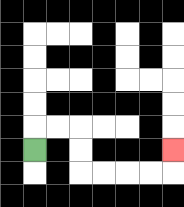{'start': '[1, 6]', 'end': '[7, 6]', 'path_directions': 'U,R,R,D,D,R,R,R,R,U', 'path_coordinates': '[[1, 6], [1, 5], [2, 5], [3, 5], [3, 6], [3, 7], [4, 7], [5, 7], [6, 7], [7, 7], [7, 6]]'}